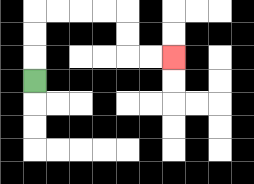{'start': '[1, 3]', 'end': '[7, 2]', 'path_directions': 'U,U,U,R,R,R,R,D,D,R,R', 'path_coordinates': '[[1, 3], [1, 2], [1, 1], [1, 0], [2, 0], [3, 0], [4, 0], [5, 0], [5, 1], [5, 2], [6, 2], [7, 2]]'}